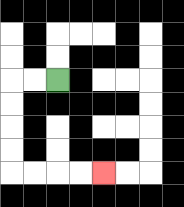{'start': '[2, 3]', 'end': '[4, 7]', 'path_directions': 'L,L,D,D,D,D,R,R,R,R', 'path_coordinates': '[[2, 3], [1, 3], [0, 3], [0, 4], [0, 5], [0, 6], [0, 7], [1, 7], [2, 7], [3, 7], [4, 7]]'}